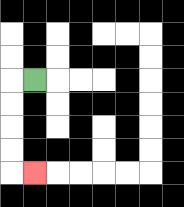{'start': '[1, 3]', 'end': '[1, 7]', 'path_directions': 'L,D,D,D,D,R', 'path_coordinates': '[[1, 3], [0, 3], [0, 4], [0, 5], [0, 6], [0, 7], [1, 7]]'}